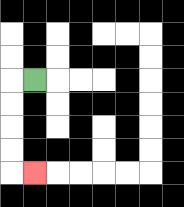{'start': '[1, 3]', 'end': '[1, 7]', 'path_directions': 'L,D,D,D,D,R', 'path_coordinates': '[[1, 3], [0, 3], [0, 4], [0, 5], [0, 6], [0, 7], [1, 7]]'}